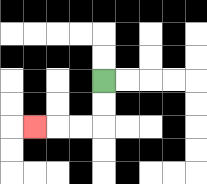{'start': '[4, 3]', 'end': '[1, 5]', 'path_directions': 'D,D,L,L,L', 'path_coordinates': '[[4, 3], [4, 4], [4, 5], [3, 5], [2, 5], [1, 5]]'}